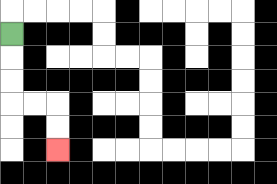{'start': '[0, 1]', 'end': '[2, 6]', 'path_directions': 'D,D,D,R,R,D,D', 'path_coordinates': '[[0, 1], [0, 2], [0, 3], [0, 4], [1, 4], [2, 4], [2, 5], [2, 6]]'}